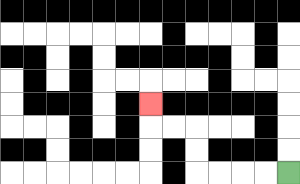{'start': '[12, 7]', 'end': '[6, 4]', 'path_directions': 'L,L,L,L,U,U,L,L,U', 'path_coordinates': '[[12, 7], [11, 7], [10, 7], [9, 7], [8, 7], [8, 6], [8, 5], [7, 5], [6, 5], [6, 4]]'}